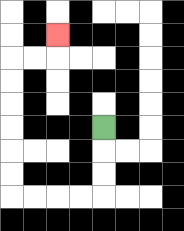{'start': '[4, 5]', 'end': '[2, 1]', 'path_directions': 'D,D,D,L,L,L,L,U,U,U,U,U,U,R,R,U', 'path_coordinates': '[[4, 5], [4, 6], [4, 7], [4, 8], [3, 8], [2, 8], [1, 8], [0, 8], [0, 7], [0, 6], [0, 5], [0, 4], [0, 3], [0, 2], [1, 2], [2, 2], [2, 1]]'}